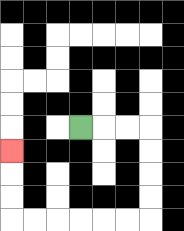{'start': '[3, 5]', 'end': '[0, 6]', 'path_directions': 'R,R,R,D,D,D,D,L,L,L,L,L,L,U,U,U', 'path_coordinates': '[[3, 5], [4, 5], [5, 5], [6, 5], [6, 6], [6, 7], [6, 8], [6, 9], [5, 9], [4, 9], [3, 9], [2, 9], [1, 9], [0, 9], [0, 8], [0, 7], [0, 6]]'}